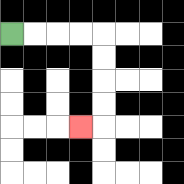{'start': '[0, 1]', 'end': '[3, 5]', 'path_directions': 'R,R,R,R,D,D,D,D,L', 'path_coordinates': '[[0, 1], [1, 1], [2, 1], [3, 1], [4, 1], [4, 2], [4, 3], [4, 4], [4, 5], [3, 5]]'}